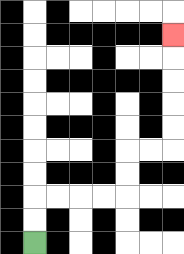{'start': '[1, 10]', 'end': '[7, 1]', 'path_directions': 'U,U,R,R,R,R,U,U,R,R,U,U,U,U,U', 'path_coordinates': '[[1, 10], [1, 9], [1, 8], [2, 8], [3, 8], [4, 8], [5, 8], [5, 7], [5, 6], [6, 6], [7, 6], [7, 5], [7, 4], [7, 3], [7, 2], [7, 1]]'}